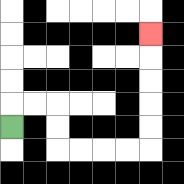{'start': '[0, 5]', 'end': '[6, 1]', 'path_directions': 'U,R,R,D,D,R,R,R,R,U,U,U,U,U', 'path_coordinates': '[[0, 5], [0, 4], [1, 4], [2, 4], [2, 5], [2, 6], [3, 6], [4, 6], [5, 6], [6, 6], [6, 5], [6, 4], [6, 3], [6, 2], [6, 1]]'}